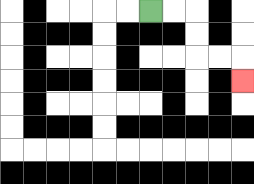{'start': '[6, 0]', 'end': '[10, 3]', 'path_directions': 'R,R,D,D,R,R,D', 'path_coordinates': '[[6, 0], [7, 0], [8, 0], [8, 1], [8, 2], [9, 2], [10, 2], [10, 3]]'}